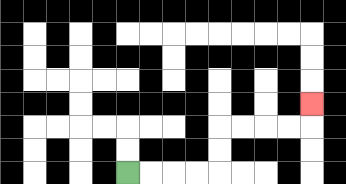{'start': '[5, 7]', 'end': '[13, 4]', 'path_directions': 'R,R,R,R,U,U,R,R,R,R,U', 'path_coordinates': '[[5, 7], [6, 7], [7, 7], [8, 7], [9, 7], [9, 6], [9, 5], [10, 5], [11, 5], [12, 5], [13, 5], [13, 4]]'}